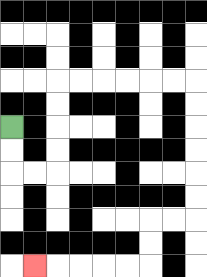{'start': '[0, 5]', 'end': '[1, 11]', 'path_directions': 'D,D,R,R,U,U,U,U,R,R,R,R,R,R,D,D,D,D,D,D,L,L,D,D,L,L,L,L,L', 'path_coordinates': '[[0, 5], [0, 6], [0, 7], [1, 7], [2, 7], [2, 6], [2, 5], [2, 4], [2, 3], [3, 3], [4, 3], [5, 3], [6, 3], [7, 3], [8, 3], [8, 4], [8, 5], [8, 6], [8, 7], [8, 8], [8, 9], [7, 9], [6, 9], [6, 10], [6, 11], [5, 11], [4, 11], [3, 11], [2, 11], [1, 11]]'}